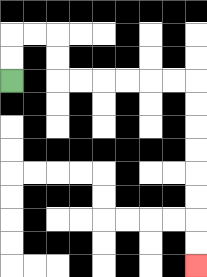{'start': '[0, 3]', 'end': '[8, 11]', 'path_directions': 'U,U,R,R,D,D,R,R,R,R,R,R,D,D,D,D,D,D,D,D', 'path_coordinates': '[[0, 3], [0, 2], [0, 1], [1, 1], [2, 1], [2, 2], [2, 3], [3, 3], [4, 3], [5, 3], [6, 3], [7, 3], [8, 3], [8, 4], [8, 5], [8, 6], [8, 7], [8, 8], [8, 9], [8, 10], [8, 11]]'}